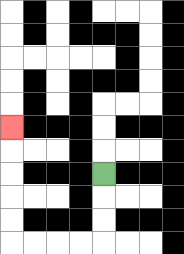{'start': '[4, 7]', 'end': '[0, 5]', 'path_directions': 'D,D,D,L,L,L,L,U,U,U,U,U', 'path_coordinates': '[[4, 7], [4, 8], [4, 9], [4, 10], [3, 10], [2, 10], [1, 10], [0, 10], [0, 9], [0, 8], [0, 7], [0, 6], [0, 5]]'}